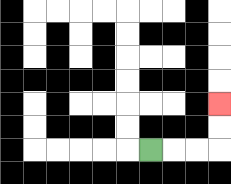{'start': '[6, 6]', 'end': '[9, 4]', 'path_directions': 'R,R,R,U,U', 'path_coordinates': '[[6, 6], [7, 6], [8, 6], [9, 6], [9, 5], [9, 4]]'}